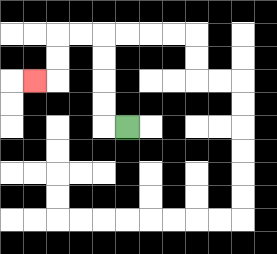{'start': '[5, 5]', 'end': '[1, 3]', 'path_directions': 'L,U,U,U,U,L,L,D,D,L', 'path_coordinates': '[[5, 5], [4, 5], [4, 4], [4, 3], [4, 2], [4, 1], [3, 1], [2, 1], [2, 2], [2, 3], [1, 3]]'}